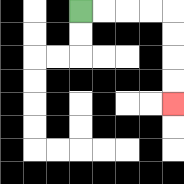{'start': '[3, 0]', 'end': '[7, 4]', 'path_directions': 'R,R,R,R,D,D,D,D', 'path_coordinates': '[[3, 0], [4, 0], [5, 0], [6, 0], [7, 0], [7, 1], [7, 2], [7, 3], [7, 4]]'}